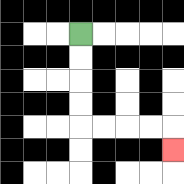{'start': '[3, 1]', 'end': '[7, 6]', 'path_directions': 'D,D,D,D,R,R,R,R,D', 'path_coordinates': '[[3, 1], [3, 2], [3, 3], [3, 4], [3, 5], [4, 5], [5, 5], [6, 5], [7, 5], [7, 6]]'}